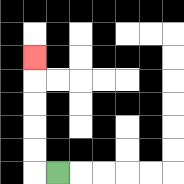{'start': '[2, 7]', 'end': '[1, 2]', 'path_directions': 'L,U,U,U,U,U', 'path_coordinates': '[[2, 7], [1, 7], [1, 6], [1, 5], [1, 4], [1, 3], [1, 2]]'}